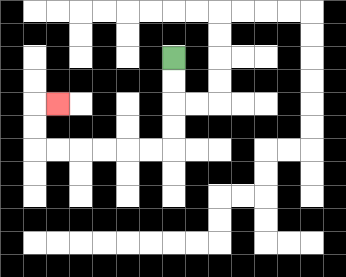{'start': '[7, 2]', 'end': '[2, 4]', 'path_directions': 'D,D,D,D,L,L,L,L,L,L,U,U,R', 'path_coordinates': '[[7, 2], [7, 3], [7, 4], [7, 5], [7, 6], [6, 6], [5, 6], [4, 6], [3, 6], [2, 6], [1, 6], [1, 5], [1, 4], [2, 4]]'}